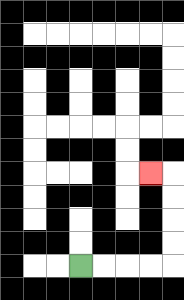{'start': '[3, 11]', 'end': '[6, 7]', 'path_directions': 'R,R,R,R,U,U,U,U,L', 'path_coordinates': '[[3, 11], [4, 11], [5, 11], [6, 11], [7, 11], [7, 10], [7, 9], [7, 8], [7, 7], [6, 7]]'}